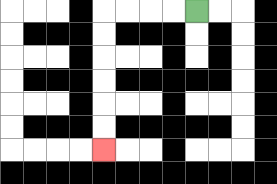{'start': '[8, 0]', 'end': '[4, 6]', 'path_directions': 'L,L,L,L,D,D,D,D,D,D', 'path_coordinates': '[[8, 0], [7, 0], [6, 0], [5, 0], [4, 0], [4, 1], [4, 2], [4, 3], [4, 4], [4, 5], [4, 6]]'}